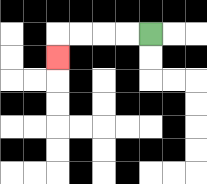{'start': '[6, 1]', 'end': '[2, 2]', 'path_directions': 'L,L,L,L,D', 'path_coordinates': '[[6, 1], [5, 1], [4, 1], [3, 1], [2, 1], [2, 2]]'}